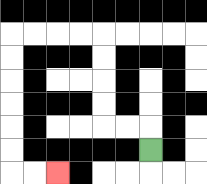{'start': '[6, 6]', 'end': '[2, 7]', 'path_directions': 'U,L,L,U,U,U,U,L,L,L,L,D,D,D,D,D,D,R,R', 'path_coordinates': '[[6, 6], [6, 5], [5, 5], [4, 5], [4, 4], [4, 3], [4, 2], [4, 1], [3, 1], [2, 1], [1, 1], [0, 1], [0, 2], [0, 3], [0, 4], [0, 5], [0, 6], [0, 7], [1, 7], [2, 7]]'}